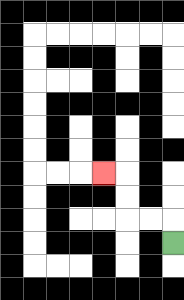{'start': '[7, 10]', 'end': '[4, 7]', 'path_directions': 'U,L,L,U,U,L', 'path_coordinates': '[[7, 10], [7, 9], [6, 9], [5, 9], [5, 8], [5, 7], [4, 7]]'}